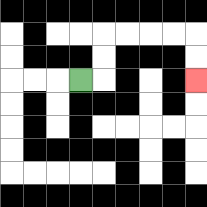{'start': '[3, 3]', 'end': '[8, 3]', 'path_directions': 'R,U,U,R,R,R,R,D,D', 'path_coordinates': '[[3, 3], [4, 3], [4, 2], [4, 1], [5, 1], [6, 1], [7, 1], [8, 1], [8, 2], [8, 3]]'}